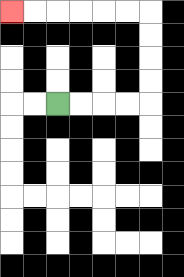{'start': '[2, 4]', 'end': '[0, 0]', 'path_directions': 'R,R,R,R,U,U,U,U,L,L,L,L,L,L', 'path_coordinates': '[[2, 4], [3, 4], [4, 4], [5, 4], [6, 4], [6, 3], [6, 2], [6, 1], [6, 0], [5, 0], [4, 0], [3, 0], [2, 0], [1, 0], [0, 0]]'}